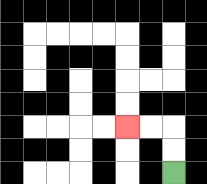{'start': '[7, 7]', 'end': '[5, 5]', 'path_directions': 'U,U,L,L', 'path_coordinates': '[[7, 7], [7, 6], [7, 5], [6, 5], [5, 5]]'}